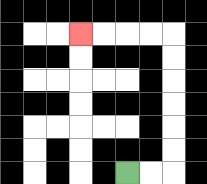{'start': '[5, 7]', 'end': '[3, 1]', 'path_directions': 'R,R,U,U,U,U,U,U,L,L,L,L', 'path_coordinates': '[[5, 7], [6, 7], [7, 7], [7, 6], [7, 5], [7, 4], [7, 3], [7, 2], [7, 1], [6, 1], [5, 1], [4, 1], [3, 1]]'}